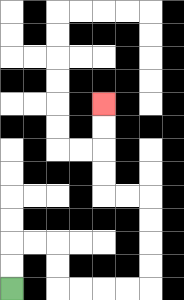{'start': '[0, 12]', 'end': '[4, 4]', 'path_directions': 'U,U,R,R,D,D,R,R,R,R,U,U,U,U,L,L,U,U,U,U', 'path_coordinates': '[[0, 12], [0, 11], [0, 10], [1, 10], [2, 10], [2, 11], [2, 12], [3, 12], [4, 12], [5, 12], [6, 12], [6, 11], [6, 10], [6, 9], [6, 8], [5, 8], [4, 8], [4, 7], [4, 6], [4, 5], [4, 4]]'}